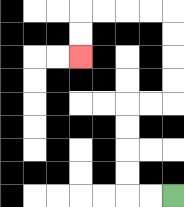{'start': '[7, 8]', 'end': '[3, 2]', 'path_directions': 'L,L,U,U,U,U,R,R,U,U,U,U,L,L,L,L,D,D', 'path_coordinates': '[[7, 8], [6, 8], [5, 8], [5, 7], [5, 6], [5, 5], [5, 4], [6, 4], [7, 4], [7, 3], [7, 2], [7, 1], [7, 0], [6, 0], [5, 0], [4, 0], [3, 0], [3, 1], [3, 2]]'}